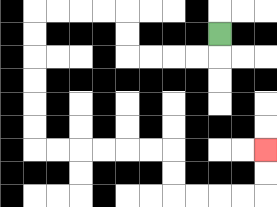{'start': '[9, 1]', 'end': '[11, 6]', 'path_directions': 'D,L,L,L,L,U,U,L,L,L,L,D,D,D,D,D,D,R,R,R,R,R,R,D,D,R,R,R,R,U,U', 'path_coordinates': '[[9, 1], [9, 2], [8, 2], [7, 2], [6, 2], [5, 2], [5, 1], [5, 0], [4, 0], [3, 0], [2, 0], [1, 0], [1, 1], [1, 2], [1, 3], [1, 4], [1, 5], [1, 6], [2, 6], [3, 6], [4, 6], [5, 6], [6, 6], [7, 6], [7, 7], [7, 8], [8, 8], [9, 8], [10, 8], [11, 8], [11, 7], [11, 6]]'}